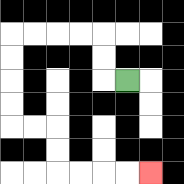{'start': '[5, 3]', 'end': '[6, 7]', 'path_directions': 'L,U,U,L,L,L,L,D,D,D,D,R,R,D,D,R,R,R,R', 'path_coordinates': '[[5, 3], [4, 3], [4, 2], [4, 1], [3, 1], [2, 1], [1, 1], [0, 1], [0, 2], [0, 3], [0, 4], [0, 5], [1, 5], [2, 5], [2, 6], [2, 7], [3, 7], [4, 7], [5, 7], [6, 7]]'}